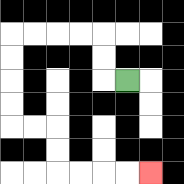{'start': '[5, 3]', 'end': '[6, 7]', 'path_directions': 'L,U,U,L,L,L,L,D,D,D,D,R,R,D,D,R,R,R,R', 'path_coordinates': '[[5, 3], [4, 3], [4, 2], [4, 1], [3, 1], [2, 1], [1, 1], [0, 1], [0, 2], [0, 3], [0, 4], [0, 5], [1, 5], [2, 5], [2, 6], [2, 7], [3, 7], [4, 7], [5, 7], [6, 7]]'}